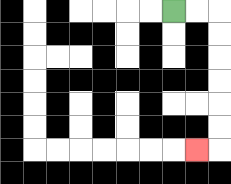{'start': '[7, 0]', 'end': '[8, 6]', 'path_directions': 'R,R,D,D,D,D,D,D,L', 'path_coordinates': '[[7, 0], [8, 0], [9, 0], [9, 1], [9, 2], [9, 3], [9, 4], [9, 5], [9, 6], [8, 6]]'}